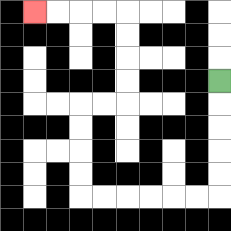{'start': '[9, 3]', 'end': '[1, 0]', 'path_directions': 'D,D,D,D,D,L,L,L,L,L,L,U,U,U,U,R,R,U,U,U,U,L,L,L,L', 'path_coordinates': '[[9, 3], [9, 4], [9, 5], [9, 6], [9, 7], [9, 8], [8, 8], [7, 8], [6, 8], [5, 8], [4, 8], [3, 8], [3, 7], [3, 6], [3, 5], [3, 4], [4, 4], [5, 4], [5, 3], [5, 2], [5, 1], [5, 0], [4, 0], [3, 0], [2, 0], [1, 0]]'}